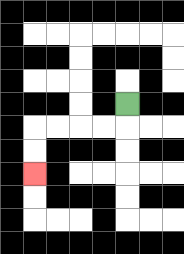{'start': '[5, 4]', 'end': '[1, 7]', 'path_directions': 'D,L,L,L,L,D,D', 'path_coordinates': '[[5, 4], [5, 5], [4, 5], [3, 5], [2, 5], [1, 5], [1, 6], [1, 7]]'}